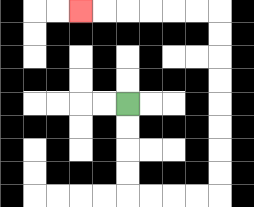{'start': '[5, 4]', 'end': '[3, 0]', 'path_directions': 'D,D,D,D,R,R,R,R,U,U,U,U,U,U,U,U,L,L,L,L,L,L', 'path_coordinates': '[[5, 4], [5, 5], [5, 6], [5, 7], [5, 8], [6, 8], [7, 8], [8, 8], [9, 8], [9, 7], [9, 6], [9, 5], [9, 4], [9, 3], [9, 2], [9, 1], [9, 0], [8, 0], [7, 0], [6, 0], [5, 0], [4, 0], [3, 0]]'}